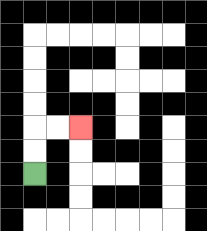{'start': '[1, 7]', 'end': '[3, 5]', 'path_directions': 'U,U,R,R', 'path_coordinates': '[[1, 7], [1, 6], [1, 5], [2, 5], [3, 5]]'}